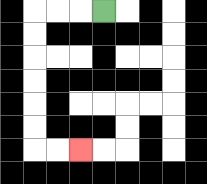{'start': '[4, 0]', 'end': '[3, 6]', 'path_directions': 'L,L,L,D,D,D,D,D,D,R,R', 'path_coordinates': '[[4, 0], [3, 0], [2, 0], [1, 0], [1, 1], [1, 2], [1, 3], [1, 4], [1, 5], [1, 6], [2, 6], [3, 6]]'}